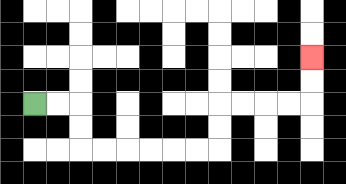{'start': '[1, 4]', 'end': '[13, 2]', 'path_directions': 'R,R,D,D,R,R,R,R,R,R,U,U,R,R,R,R,U,U', 'path_coordinates': '[[1, 4], [2, 4], [3, 4], [3, 5], [3, 6], [4, 6], [5, 6], [6, 6], [7, 6], [8, 6], [9, 6], [9, 5], [9, 4], [10, 4], [11, 4], [12, 4], [13, 4], [13, 3], [13, 2]]'}